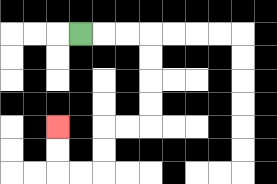{'start': '[3, 1]', 'end': '[2, 5]', 'path_directions': 'R,R,R,D,D,D,D,L,L,D,D,L,L,U,U', 'path_coordinates': '[[3, 1], [4, 1], [5, 1], [6, 1], [6, 2], [6, 3], [6, 4], [6, 5], [5, 5], [4, 5], [4, 6], [4, 7], [3, 7], [2, 7], [2, 6], [2, 5]]'}